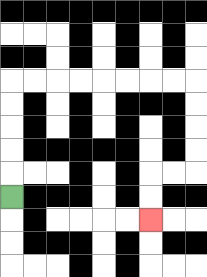{'start': '[0, 8]', 'end': '[6, 9]', 'path_directions': 'U,U,U,U,U,R,R,R,R,R,R,R,R,D,D,D,D,L,L,D,D', 'path_coordinates': '[[0, 8], [0, 7], [0, 6], [0, 5], [0, 4], [0, 3], [1, 3], [2, 3], [3, 3], [4, 3], [5, 3], [6, 3], [7, 3], [8, 3], [8, 4], [8, 5], [8, 6], [8, 7], [7, 7], [6, 7], [6, 8], [6, 9]]'}